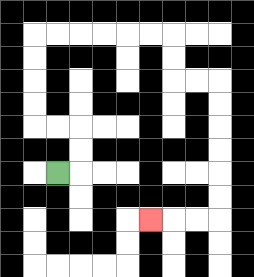{'start': '[2, 7]', 'end': '[6, 9]', 'path_directions': 'R,U,U,L,L,U,U,U,U,R,R,R,R,R,R,D,D,R,R,D,D,D,D,D,D,L,L,L', 'path_coordinates': '[[2, 7], [3, 7], [3, 6], [3, 5], [2, 5], [1, 5], [1, 4], [1, 3], [1, 2], [1, 1], [2, 1], [3, 1], [4, 1], [5, 1], [6, 1], [7, 1], [7, 2], [7, 3], [8, 3], [9, 3], [9, 4], [9, 5], [9, 6], [9, 7], [9, 8], [9, 9], [8, 9], [7, 9], [6, 9]]'}